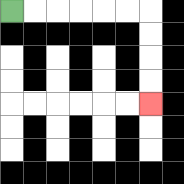{'start': '[0, 0]', 'end': '[6, 4]', 'path_directions': 'R,R,R,R,R,R,D,D,D,D', 'path_coordinates': '[[0, 0], [1, 0], [2, 0], [3, 0], [4, 0], [5, 0], [6, 0], [6, 1], [6, 2], [6, 3], [6, 4]]'}